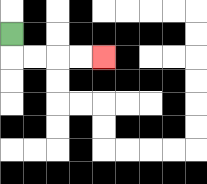{'start': '[0, 1]', 'end': '[4, 2]', 'path_directions': 'D,R,R,R,R', 'path_coordinates': '[[0, 1], [0, 2], [1, 2], [2, 2], [3, 2], [4, 2]]'}